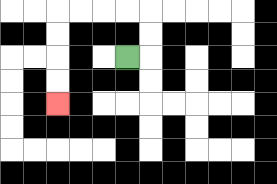{'start': '[5, 2]', 'end': '[2, 4]', 'path_directions': 'R,U,U,L,L,L,L,D,D,D,D', 'path_coordinates': '[[5, 2], [6, 2], [6, 1], [6, 0], [5, 0], [4, 0], [3, 0], [2, 0], [2, 1], [2, 2], [2, 3], [2, 4]]'}